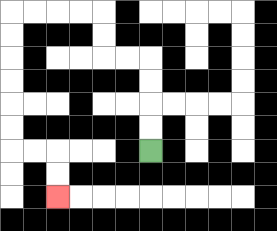{'start': '[6, 6]', 'end': '[2, 8]', 'path_directions': 'U,U,U,U,L,L,U,U,L,L,L,L,D,D,D,D,D,D,R,R,D,D', 'path_coordinates': '[[6, 6], [6, 5], [6, 4], [6, 3], [6, 2], [5, 2], [4, 2], [4, 1], [4, 0], [3, 0], [2, 0], [1, 0], [0, 0], [0, 1], [0, 2], [0, 3], [0, 4], [0, 5], [0, 6], [1, 6], [2, 6], [2, 7], [2, 8]]'}